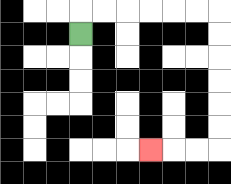{'start': '[3, 1]', 'end': '[6, 6]', 'path_directions': 'U,R,R,R,R,R,R,D,D,D,D,D,D,L,L,L', 'path_coordinates': '[[3, 1], [3, 0], [4, 0], [5, 0], [6, 0], [7, 0], [8, 0], [9, 0], [9, 1], [9, 2], [9, 3], [9, 4], [9, 5], [9, 6], [8, 6], [7, 6], [6, 6]]'}